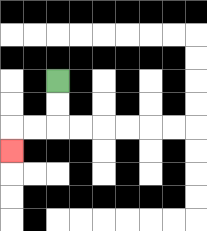{'start': '[2, 3]', 'end': '[0, 6]', 'path_directions': 'D,D,L,L,D', 'path_coordinates': '[[2, 3], [2, 4], [2, 5], [1, 5], [0, 5], [0, 6]]'}